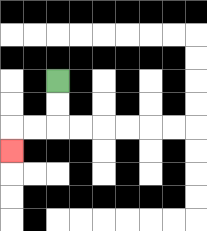{'start': '[2, 3]', 'end': '[0, 6]', 'path_directions': 'D,D,L,L,D', 'path_coordinates': '[[2, 3], [2, 4], [2, 5], [1, 5], [0, 5], [0, 6]]'}